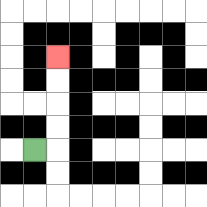{'start': '[1, 6]', 'end': '[2, 2]', 'path_directions': 'R,U,U,U,U', 'path_coordinates': '[[1, 6], [2, 6], [2, 5], [2, 4], [2, 3], [2, 2]]'}